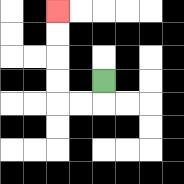{'start': '[4, 3]', 'end': '[2, 0]', 'path_directions': 'D,L,L,U,U,U,U', 'path_coordinates': '[[4, 3], [4, 4], [3, 4], [2, 4], [2, 3], [2, 2], [2, 1], [2, 0]]'}